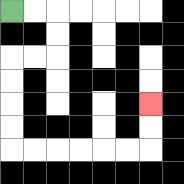{'start': '[0, 0]', 'end': '[6, 4]', 'path_directions': 'R,R,D,D,L,L,D,D,D,D,R,R,R,R,R,R,U,U', 'path_coordinates': '[[0, 0], [1, 0], [2, 0], [2, 1], [2, 2], [1, 2], [0, 2], [0, 3], [0, 4], [0, 5], [0, 6], [1, 6], [2, 6], [3, 6], [4, 6], [5, 6], [6, 6], [6, 5], [6, 4]]'}